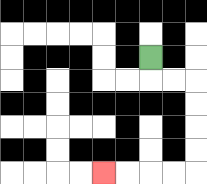{'start': '[6, 2]', 'end': '[4, 7]', 'path_directions': 'D,R,R,D,D,D,D,L,L,L,L', 'path_coordinates': '[[6, 2], [6, 3], [7, 3], [8, 3], [8, 4], [8, 5], [8, 6], [8, 7], [7, 7], [6, 7], [5, 7], [4, 7]]'}